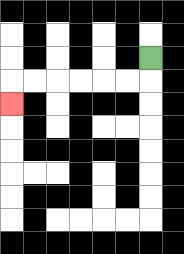{'start': '[6, 2]', 'end': '[0, 4]', 'path_directions': 'D,L,L,L,L,L,L,D', 'path_coordinates': '[[6, 2], [6, 3], [5, 3], [4, 3], [3, 3], [2, 3], [1, 3], [0, 3], [0, 4]]'}